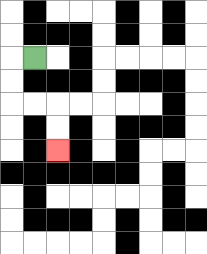{'start': '[1, 2]', 'end': '[2, 6]', 'path_directions': 'L,D,D,R,R,D,D', 'path_coordinates': '[[1, 2], [0, 2], [0, 3], [0, 4], [1, 4], [2, 4], [2, 5], [2, 6]]'}